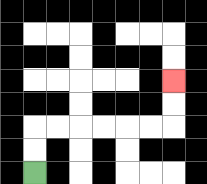{'start': '[1, 7]', 'end': '[7, 3]', 'path_directions': 'U,U,R,R,R,R,R,R,U,U', 'path_coordinates': '[[1, 7], [1, 6], [1, 5], [2, 5], [3, 5], [4, 5], [5, 5], [6, 5], [7, 5], [7, 4], [7, 3]]'}